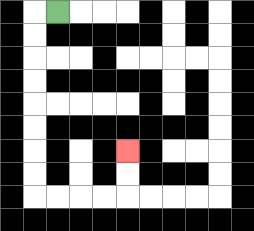{'start': '[2, 0]', 'end': '[5, 6]', 'path_directions': 'L,D,D,D,D,D,D,D,D,R,R,R,R,U,U', 'path_coordinates': '[[2, 0], [1, 0], [1, 1], [1, 2], [1, 3], [1, 4], [1, 5], [1, 6], [1, 7], [1, 8], [2, 8], [3, 8], [4, 8], [5, 8], [5, 7], [5, 6]]'}